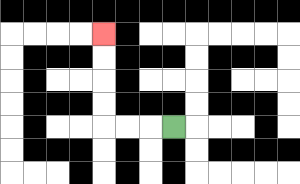{'start': '[7, 5]', 'end': '[4, 1]', 'path_directions': 'L,L,L,U,U,U,U', 'path_coordinates': '[[7, 5], [6, 5], [5, 5], [4, 5], [4, 4], [4, 3], [4, 2], [4, 1]]'}